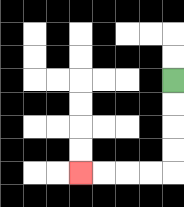{'start': '[7, 3]', 'end': '[3, 7]', 'path_directions': 'D,D,D,D,L,L,L,L', 'path_coordinates': '[[7, 3], [7, 4], [7, 5], [7, 6], [7, 7], [6, 7], [5, 7], [4, 7], [3, 7]]'}